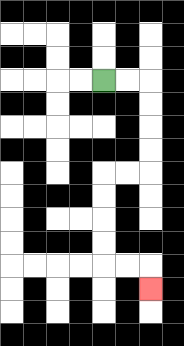{'start': '[4, 3]', 'end': '[6, 12]', 'path_directions': 'R,R,D,D,D,D,L,L,D,D,D,D,R,R,D', 'path_coordinates': '[[4, 3], [5, 3], [6, 3], [6, 4], [6, 5], [6, 6], [6, 7], [5, 7], [4, 7], [4, 8], [4, 9], [4, 10], [4, 11], [5, 11], [6, 11], [6, 12]]'}